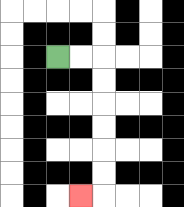{'start': '[2, 2]', 'end': '[3, 8]', 'path_directions': 'R,R,D,D,D,D,D,D,L', 'path_coordinates': '[[2, 2], [3, 2], [4, 2], [4, 3], [4, 4], [4, 5], [4, 6], [4, 7], [4, 8], [3, 8]]'}